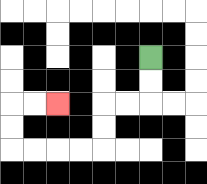{'start': '[6, 2]', 'end': '[2, 4]', 'path_directions': 'D,D,L,L,D,D,L,L,L,L,U,U,R,R', 'path_coordinates': '[[6, 2], [6, 3], [6, 4], [5, 4], [4, 4], [4, 5], [4, 6], [3, 6], [2, 6], [1, 6], [0, 6], [0, 5], [0, 4], [1, 4], [2, 4]]'}